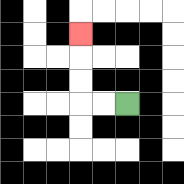{'start': '[5, 4]', 'end': '[3, 1]', 'path_directions': 'L,L,U,U,U', 'path_coordinates': '[[5, 4], [4, 4], [3, 4], [3, 3], [3, 2], [3, 1]]'}